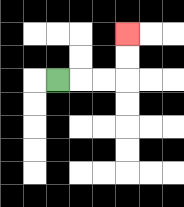{'start': '[2, 3]', 'end': '[5, 1]', 'path_directions': 'R,R,R,U,U', 'path_coordinates': '[[2, 3], [3, 3], [4, 3], [5, 3], [5, 2], [5, 1]]'}